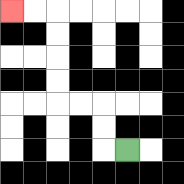{'start': '[5, 6]', 'end': '[0, 0]', 'path_directions': 'L,U,U,L,L,U,U,U,U,L,L', 'path_coordinates': '[[5, 6], [4, 6], [4, 5], [4, 4], [3, 4], [2, 4], [2, 3], [2, 2], [2, 1], [2, 0], [1, 0], [0, 0]]'}